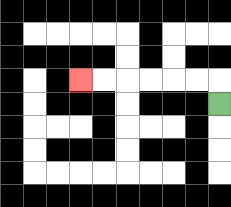{'start': '[9, 4]', 'end': '[3, 3]', 'path_directions': 'U,L,L,L,L,L,L', 'path_coordinates': '[[9, 4], [9, 3], [8, 3], [7, 3], [6, 3], [5, 3], [4, 3], [3, 3]]'}